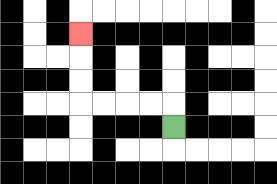{'start': '[7, 5]', 'end': '[3, 1]', 'path_directions': 'U,L,L,L,L,U,U,U', 'path_coordinates': '[[7, 5], [7, 4], [6, 4], [5, 4], [4, 4], [3, 4], [3, 3], [3, 2], [3, 1]]'}